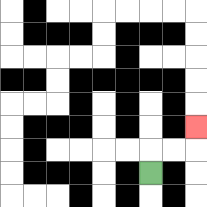{'start': '[6, 7]', 'end': '[8, 5]', 'path_directions': 'U,R,R,U', 'path_coordinates': '[[6, 7], [6, 6], [7, 6], [8, 6], [8, 5]]'}